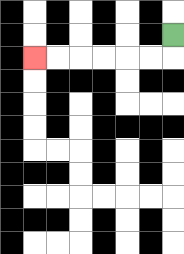{'start': '[7, 1]', 'end': '[1, 2]', 'path_directions': 'D,L,L,L,L,L,L', 'path_coordinates': '[[7, 1], [7, 2], [6, 2], [5, 2], [4, 2], [3, 2], [2, 2], [1, 2]]'}